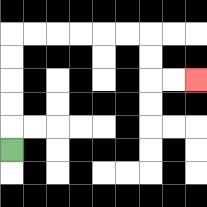{'start': '[0, 6]', 'end': '[8, 3]', 'path_directions': 'U,U,U,U,U,R,R,R,R,R,R,D,D,R,R', 'path_coordinates': '[[0, 6], [0, 5], [0, 4], [0, 3], [0, 2], [0, 1], [1, 1], [2, 1], [3, 1], [4, 1], [5, 1], [6, 1], [6, 2], [6, 3], [7, 3], [8, 3]]'}